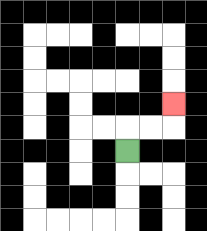{'start': '[5, 6]', 'end': '[7, 4]', 'path_directions': 'U,R,R,U', 'path_coordinates': '[[5, 6], [5, 5], [6, 5], [7, 5], [7, 4]]'}